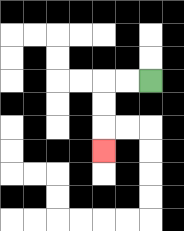{'start': '[6, 3]', 'end': '[4, 6]', 'path_directions': 'L,L,D,D,D', 'path_coordinates': '[[6, 3], [5, 3], [4, 3], [4, 4], [4, 5], [4, 6]]'}